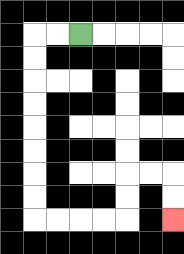{'start': '[3, 1]', 'end': '[7, 9]', 'path_directions': 'L,L,D,D,D,D,D,D,D,D,R,R,R,R,U,U,R,R,D,D', 'path_coordinates': '[[3, 1], [2, 1], [1, 1], [1, 2], [1, 3], [1, 4], [1, 5], [1, 6], [1, 7], [1, 8], [1, 9], [2, 9], [3, 9], [4, 9], [5, 9], [5, 8], [5, 7], [6, 7], [7, 7], [7, 8], [7, 9]]'}